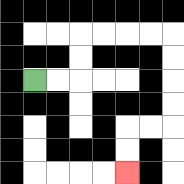{'start': '[1, 3]', 'end': '[5, 7]', 'path_directions': 'R,R,U,U,R,R,R,R,D,D,D,D,L,L,D,D', 'path_coordinates': '[[1, 3], [2, 3], [3, 3], [3, 2], [3, 1], [4, 1], [5, 1], [6, 1], [7, 1], [7, 2], [7, 3], [7, 4], [7, 5], [6, 5], [5, 5], [5, 6], [5, 7]]'}